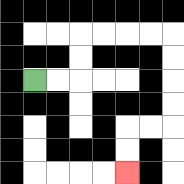{'start': '[1, 3]', 'end': '[5, 7]', 'path_directions': 'R,R,U,U,R,R,R,R,D,D,D,D,L,L,D,D', 'path_coordinates': '[[1, 3], [2, 3], [3, 3], [3, 2], [3, 1], [4, 1], [5, 1], [6, 1], [7, 1], [7, 2], [7, 3], [7, 4], [7, 5], [6, 5], [5, 5], [5, 6], [5, 7]]'}